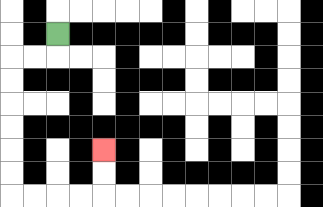{'start': '[2, 1]', 'end': '[4, 6]', 'path_directions': 'D,L,L,D,D,D,D,D,D,R,R,R,R,U,U', 'path_coordinates': '[[2, 1], [2, 2], [1, 2], [0, 2], [0, 3], [0, 4], [0, 5], [0, 6], [0, 7], [0, 8], [1, 8], [2, 8], [3, 8], [4, 8], [4, 7], [4, 6]]'}